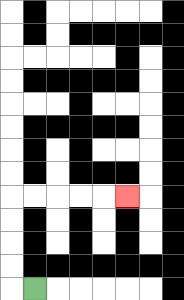{'start': '[1, 12]', 'end': '[5, 8]', 'path_directions': 'L,U,U,U,U,R,R,R,R,R', 'path_coordinates': '[[1, 12], [0, 12], [0, 11], [0, 10], [0, 9], [0, 8], [1, 8], [2, 8], [3, 8], [4, 8], [5, 8]]'}